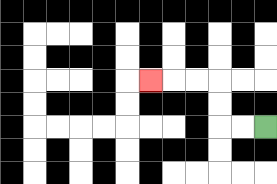{'start': '[11, 5]', 'end': '[6, 3]', 'path_directions': 'L,L,U,U,L,L,L', 'path_coordinates': '[[11, 5], [10, 5], [9, 5], [9, 4], [9, 3], [8, 3], [7, 3], [6, 3]]'}